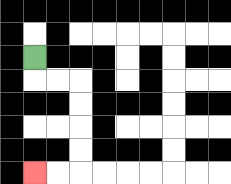{'start': '[1, 2]', 'end': '[1, 7]', 'path_directions': 'D,R,R,D,D,D,D,L,L', 'path_coordinates': '[[1, 2], [1, 3], [2, 3], [3, 3], [3, 4], [3, 5], [3, 6], [3, 7], [2, 7], [1, 7]]'}